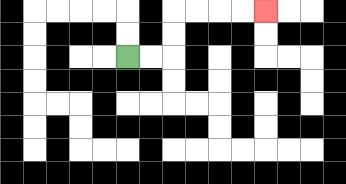{'start': '[5, 2]', 'end': '[11, 0]', 'path_directions': 'R,R,U,U,R,R,R,R', 'path_coordinates': '[[5, 2], [6, 2], [7, 2], [7, 1], [7, 0], [8, 0], [9, 0], [10, 0], [11, 0]]'}